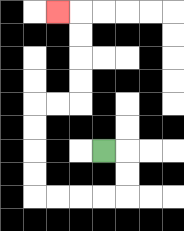{'start': '[4, 6]', 'end': '[2, 0]', 'path_directions': 'R,D,D,L,L,L,L,U,U,U,U,R,R,U,U,U,U,L', 'path_coordinates': '[[4, 6], [5, 6], [5, 7], [5, 8], [4, 8], [3, 8], [2, 8], [1, 8], [1, 7], [1, 6], [1, 5], [1, 4], [2, 4], [3, 4], [3, 3], [3, 2], [3, 1], [3, 0], [2, 0]]'}